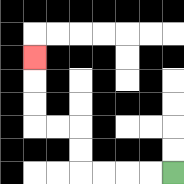{'start': '[7, 7]', 'end': '[1, 2]', 'path_directions': 'L,L,L,L,U,U,L,L,U,U,U', 'path_coordinates': '[[7, 7], [6, 7], [5, 7], [4, 7], [3, 7], [3, 6], [3, 5], [2, 5], [1, 5], [1, 4], [1, 3], [1, 2]]'}